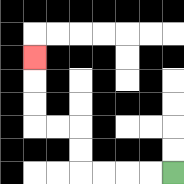{'start': '[7, 7]', 'end': '[1, 2]', 'path_directions': 'L,L,L,L,U,U,L,L,U,U,U', 'path_coordinates': '[[7, 7], [6, 7], [5, 7], [4, 7], [3, 7], [3, 6], [3, 5], [2, 5], [1, 5], [1, 4], [1, 3], [1, 2]]'}